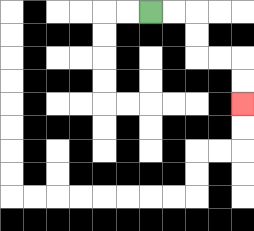{'start': '[6, 0]', 'end': '[10, 4]', 'path_directions': 'R,R,D,D,R,R,D,D', 'path_coordinates': '[[6, 0], [7, 0], [8, 0], [8, 1], [8, 2], [9, 2], [10, 2], [10, 3], [10, 4]]'}